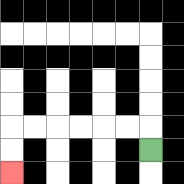{'start': '[6, 6]', 'end': '[0, 7]', 'path_directions': 'U,L,L,L,L,L,L,D,D', 'path_coordinates': '[[6, 6], [6, 5], [5, 5], [4, 5], [3, 5], [2, 5], [1, 5], [0, 5], [0, 6], [0, 7]]'}